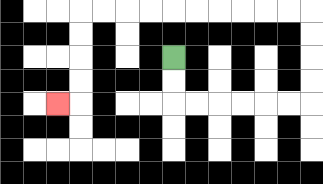{'start': '[7, 2]', 'end': '[2, 4]', 'path_directions': 'D,D,R,R,R,R,R,R,U,U,U,U,L,L,L,L,L,L,L,L,L,L,D,D,D,D,L', 'path_coordinates': '[[7, 2], [7, 3], [7, 4], [8, 4], [9, 4], [10, 4], [11, 4], [12, 4], [13, 4], [13, 3], [13, 2], [13, 1], [13, 0], [12, 0], [11, 0], [10, 0], [9, 0], [8, 0], [7, 0], [6, 0], [5, 0], [4, 0], [3, 0], [3, 1], [3, 2], [3, 3], [3, 4], [2, 4]]'}